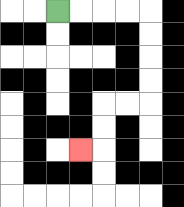{'start': '[2, 0]', 'end': '[3, 6]', 'path_directions': 'R,R,R,R,D,D,D,D,L,L,D,D,L', 'path_coordinates': '[[2, 0], [3, 0], [4, 0], [5, 0], [6, 0], [6, 1], [6, 2], [6, 3], [6, 4], [5, 4], [4, 4], [4, 5], [4, 6], [3, 6]]'}